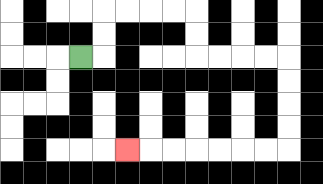{'start': '[3, 2]', 'end': '[5, 6]', 'path_directions': 'R,U,U,R,R,R,R,D,D,R,R,R,R,D,D,D,D,L,L,L,L,L,L,L', 'path_coordinates': '[[3, 2], [4, 2], [4, 1], [4, 0], [5, 0], [6, 0], [7, 0], [8, 0], [8, 1], [8, 2], [9, 2], [10, 2], [11, 2], [12, 2], [12, 3], [12, 4], [12, 5], [12, 6], [11, 6], [10, 6], [9, 6], [8, 6], [7, 6], [6, 6], [5, 6]]'}